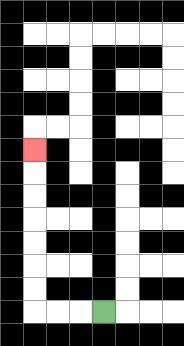{'start': '[4, 13]', 'end': '[1, 6]', 'path_directions': 'L,L,L,U,U,U,U,U,U,U', 'path_coordinates': '[[4, 13], [3, 13], [2, 13], [1, 13], [1, 12], [1, 11], [1, 10], [1, 9], [1, 8], [1, 7], [1, 6]]'}